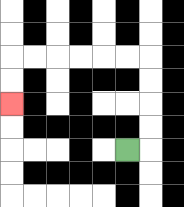{'start': '[5, 6]', 'end': '[0, 4]', 'path_directions': 'R,U,U,U,U,L,L,L,L,L,L,D,D', 'path_coordinates': '[[5, 6], [6, 6], [6, 5], [6, 4], [6, 3], [6, 2], [5, 2], [4, 2], [3, 2], [2, 2], [1, 2], [0, 2], [0, 3], [0, 4]]'}